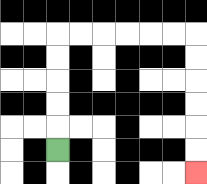{'start': '[2, 6]', 'end': '[8, 7]', 'path_directions': 'U,U,U,U,U,R,R,R,R,R,R,D,D,D,D,D,D', 'path_coordinates': '[[2, 6], [2, 5], [2, 4], [2, 3], [2, 2], [2, 1], [3, 1], [4, 1], [5, 1], [6, 1], [7, 1], [8, 1], [8, 2], [8, 3], [8, 4], [8, 5], [8, 6], [8, 7]]'}